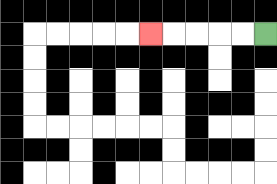{'start': '[11, 1]', 'end': '[6, 1]', 'path_directions': 'L,L,L,L,L', 'path_coordinates': '[[11, 1], [10, 1], [9, 1], [8, 1], [7, 1], [6, 1]]'}